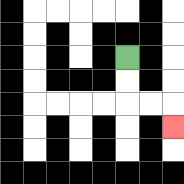{'start': '[5, 2]', 'end': '[7, 5]', 'path_directions': 'D,D,R,R,D', 'path_coordinates': '[[5, 2], [5, 3], [5, 4], [6, 4], [7, 4], [7, 5]]'}